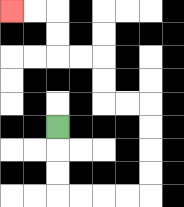{'start': '[2, 5]', 'end': '[0, 0]', 'path_directions': 'D,D,D,R,R,R,R,U,U,U,U,L,L,U,U,L,L,U,U,L,L', 'path_coordinates': '[[2, 5], [2, 6], [2, 7], [2, 8], [3, 8], [4, 8], [5, 8], [6, 8], [6, 7], [6, 6], [6, 5], [6, 4], [5, 4], [4, 4], [4, 3], [4, 2], [3, 2], [2, 2], [2, 1], [2, 0], [1, 0], [0, 0]]'}